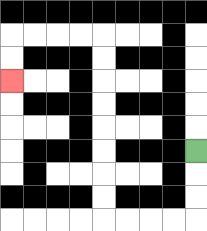{'start': '[8, 6]', 'end': '[0, 3]', 'path_directions': 'D,D,D,L,L,L,L,U,U,U,U,U,U,U,U,L,L,L,L,D,D', 'path_coordinates': '[[8, 6], [8, 7], [8, 8], [8, 9], [7, 9], [6, 9], [5, 9], [4, 9], [4, 8], [4, 7], [4, 6], [4, 5], [4, 4], [4, 3], [4, 2], [4, 1], [3, 1], [2, 1], [1, 1], [0, 1], [0, 2], [0, 3]]'}